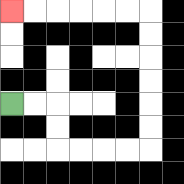{'start': '[0, 4]', 'end': '[0, 0]', 'path_directions': 'R,R,D,D,R,R,R,R,U,U,U,U,U,U,L,L,L,L,L,L', 'path_coordinates': '[[0, 4], [1, 4], [2, 4], [2, 5], [2, 6], [3, 6], [4, 6], [5, 6], [6, 6], [6, 5], [6, 4], [6, 3], [6, 2], [6, 1], [6, 0], [5, 0], [4, 0], [3, 0], [2, 0], [1, 0], [0, 0]]'}